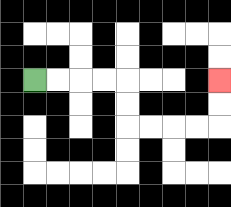{'start': '[1, 3]', 'end': '[9, 3]', 'path_directions': 'R,R,R,R,D,D,R,R,R,R,U,U', 'path_coordinates': '[[1, 3], [2, 3], [3, 3], [4, 3], [5, 3], [5, 4], [5, 5], [6, 5], [7, 5], [8, 5], [9, 5], [9, 4], [9, 3]]'}